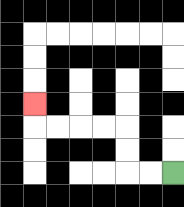{'start': '[7, 7]', 'end': '[1, 4]', 'path_directions': 'L,L,U,U,L,L,L,L,U', 'path_coordinates': '[[7, 7], [6, 7], [5, 7], [5, 6], [5, 5], [4, 5], [3, 5], [2, 5], [1, 5], [1, 4]]'}